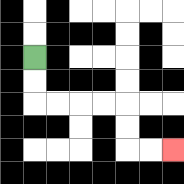{'start': '[1, 2]', 'end': '[7, 6]', 'path_directions': 'D,D,R,R,R,R,D,D,R,R', 'path_coordinates': '[[1, 2], [1, 3], [1, 4], [2, 4], [3, 4], [4, 4], [5, 4], [5, 5], [5, 6], [6, 6], [7, 6]]'}